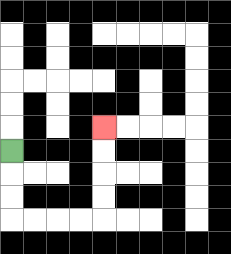{'start': '[0, 6]', 'end': '[4, 5]', 'path_directions': 'D,D,D,R,R,R,R,U,U,U,U', 'path_coordinates': '[[0, 6], [0, 7], [0, 8], [0, 9], [1, 9], [2, 9], [3, 9], [4, 9], [4, 8], [4, 7], [4, 6], [4, 5]]'}